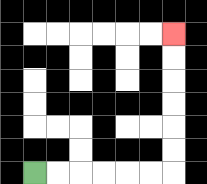{'start': '[1, 7]', 'end': '[7, 1]', 'path_directions': 'R,R,R,R,R,R,U,U,U,U,U,U', 'path_coordinates': '[[1, 7], [2, 7], [3, 7], [4, 7], [5, 7], [6, 7], [7, 7], [7, 6], [7, 5], [7, 4], [7, 3], [7, 2], [7, 1]]'}